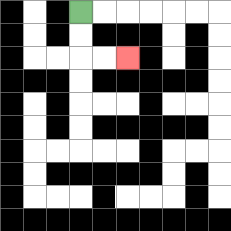{'start': '[3, 0]', 'end': '[5, 2]', 'path_directions': 'D,D,R,R', 'path_coordinates': '[[3, 0], [3, 1], [3, 2], [4, 2], [5, 2]]'}